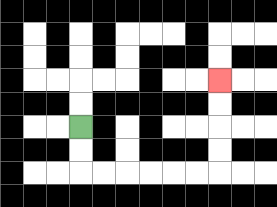{'start': '[3, 5]', 'end': '[9, 3]', 'path_directions': 'D,D,R,R,R,R,R,R,U,U,U,U', 'path_coordinates': '[[3, 5], [3, 6], [3, 7], [4, 7], [5, 7], [6, 7], [7, 7], [8, 7], [9, 7], [9, 6], [9, 5], [9, 4], [9, 3]]'}